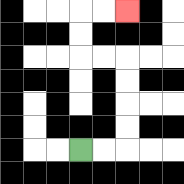{'start': '[3, 6]', 'end': '[5, 0]', 'path_directions': 'R,R,U,U,U,U,L,L,U,U,R,R', 'path_coordinates': '[[3, 6], [4, 6], [5, 6], [5, 5], [5, 4], [5, 3], [5, 2], [4, 2], [3, 2], [3, 1], [3, 0], [4, 0], [5, 0]]'}